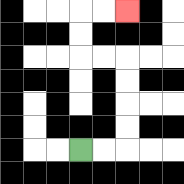{'start': '[3, 6]', 'end': '[5, 0]', 'path_directions': 'R,R,U,U,U,U,L,L,U,U,R,R', 'path_coordinates': '[[3, 6], [4, 6], [5, 6], [5, 5], [5, 4], [5, 3], [5, 2], [4, 2], [3, 2], [3, 1], [3, 0], [4, 0], [5, 0]]'}